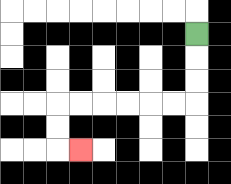{'start': '[8, 1]', 'end': '[3, 6]', 'path_directions': 'D,D,D,L,L,L,L,L,L,D,D,R', 'path_coordinates': '[[8, 1], [8, 2], [8, 3], [8, 4], [7, 4], [6, 4], [5, 4], [4, 4], [3, 4], [2, 4], [2, 5], [2, 6], [3, 6]]'}